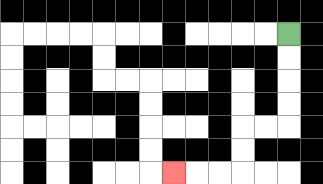{'start': '[12, 1]', 'end': '[7, 7]', 'path_directions': 'D,D,D,D,L,L,D,D,L,L,L', 'path_coordinates': '[[12, 1], [12, 2], [12, 3], [12, 4], [12, 5], [11, 5], [10, 5], [10, 6], [10, 7], [9, 7], [8, 7], [7, 7]]'}